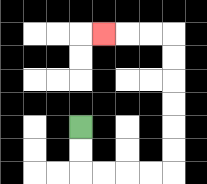{'start': '[3, 5]', 'end': '[4, 1]', 'path_directions': 'D,D,R,R,R,R,U,U,U,U,U,U,L,L,L', 'path_coordinates': '[[3, 5], [3, 6], [3, 7], [4, 7], [5, 7], [6, 7], [7, 7], [7, 6], [7, 5], [7, 4], [7, 3], [7, 2], [7, 1], [6, 1], [5, 1], [4, 1]]'}